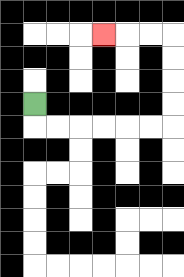{'start': '[1, 4]', 'end': '[4, 1]', 'path_directions': 'D,R,R,R,R,R,R,U,U,U,U,L,L,L', 'path_coordinates': '[[1, 4], [1, 5], [2, 5], [3, 5], [4, 5], [5, 5], [6, 5], [7, 5], [7, 4], [7, 3], [7, 2], [7, 1], [6, 1], [5, 1], [4, 1]]'}